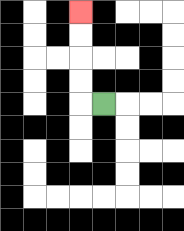{'start': '[4, 4]', 'end': '[3, 0]', 'path_directions': 'L,U,U,U,U', 'path_coordinates': '[[4, 4], [3, 4], [3, 3], [3, 2], [3, 1], [3, 0]]'}